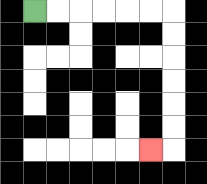{'start': '[1, 0]', 'end': '[6, 6]', 'path_directions': 'R,R,R,R,R,R,D,D,D,D,D,D,L', 'path_coordinates': '[[1, 0], [2, 0], [3, 0], [4, 0], [5, 0], [6, 0], [7, 0], [7, 1], [7, 2], [7, 3], [7, 4], [7, 5], [7, 6], [6, 6]]'}